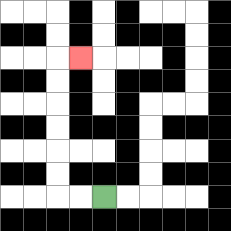{'start': '[4, 8]', 'end': '[3, 2]', 'path_directions': 'L,L,U,U,U,U,U,U,R', 'path_coordinates': '[[4, 8], [3, 8], [2, 8], [2, 7], [2, 6], [2, 5], [2, 4], [2, 3], [2, 2], [3, 2]]'}